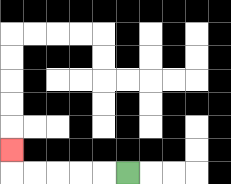{'start': '[5, 7]', 'end': '[0, 6]', 'path_directions': 'L,L,L,L,L,U', 'path_coordinates': '[[5, 7], [4, 7], [3, 7], [2, 7], [1, 7], [0, 7], [0, 6]]'}